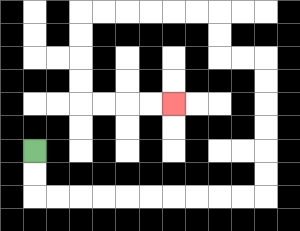{'start': '[1, 6]', 'end': '[7, 4]', 'path_directions': 'D,D,R,R,R,R,R,R,R,R,R,R,U,U,U,U,U,U,L,L,U,U,L,L,L,L,L,L,D,D,D,D,R,R,R,R', 'path_coordinates': '[[1, 6], [1, 7], [1, 8], [2, 8], [3, 8], [4, 8], [5, 8], [6, 8], [7, 8], [8, 8], [9, 8], [10, 8], [11, 8], [11, 7], [11, 6], [11, 5], [11, 4], [11, 3], [11, 2], [10, 2], [9, 2], [9, 1], [9, 0], [8, 0], [7, 0], [6, 0], [5, 0], [4, 0], [3, 0], [3, 1], [3, 2], [3, 3], [3, 4], [4, 4], [5, 4], [6, 4], [7, 4]]'}